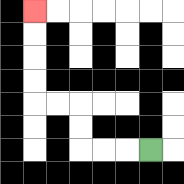{'start': '[6, 6]', 'end': '[1, 0]', 'path_directions': 'L,L,L,U,U,L,L,U,U,U,U', 'path_coordinates': '[[6, 6], [5, 6], [4, 6], [3, 6], [3, 5], [3, 4], [2, 4], [1, 4], [1, 3], [1, 2], [1, 1], [1, 0]]'}